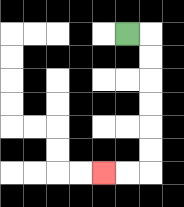{'start': '[5, 1]', 'end': '[4, 7]', 'path_directions': 'R,D,D,D,D,D,D,L,L', 'path_coordinates': '[[5, 1], [6, 1], [6, 2], [6, 3], [6, 4], [6, 5], [6, 6], [6, 7], [5, 7], [4, 7]]'}